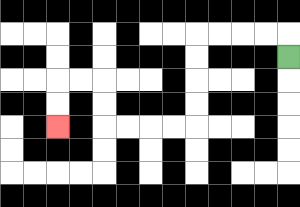{'start': '[12, 2]', 'end': '[2, 5]', 'path_directions': 'U,L,L,L,L,D,D,D,D,L,L,L,L,U,U,L,L,D,D', 'path_coordinates': '[[12, 2], [12, 1], [11, 1], [10, 1], [9, 1], [8, 1], [8, 2], [8, 3], [8, 4], [8, 5], [7, 5], [6, 5], [5, 5], [4, 5], [4, 4], [4, 3], [3, 3], [2, 3], [2, 4], [2, 5]]'}